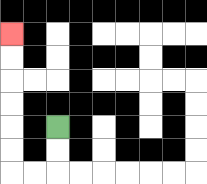{'start': '[2, 5]', 'end': '[0, 1]', 'path_directions': 'D,D,L,L,U,U,U,U,U,U', 'path_coordinates': '[[2, 5], [2, 6], [2, 7], [1, 7], [0, 7], [0, 6], [0, 5], [0, 4], [0, 3], [0, 2], [0, 1]]'}